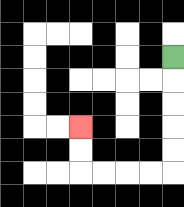{'start': '[7, 2]', 'end': '[3, 5]', 'path_directions': 'D,D,D,D,D,L,L,L,L,U,U', 'path_coordinates': '[[7, 2], [7, 3], [7, 4], [7, 5], [7, 6], [7, 7], [6, 7], [5, 7], [4, 7], [3, 7], [3, 6], [3, 5]]'}